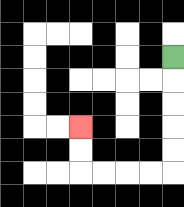{'start': '[7, 2]', 'end': '[3, 5]', 'path_directions': 'D,D,D,D,D,L,L,L,L,U,U', 'path_coordinates': '[[7, 2], [7, 3], [7, 4], [7, 5], [7, 6], [7, 7], [6, 7], [5, 7], [4, 7], [3, 7], [3, 6], [3, 5]]'}